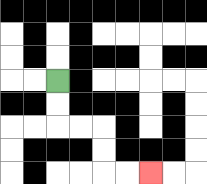{'start': '[2, 3]', 'end': '[6, 7]', 'path_directions': 'D,D,R,R,D,D,R,R', 'path_coordinates': '[[2, 3], [2, 4], [2, 5], [3, 5], [4, 5], [4, 6], [4, 7], [5, 7], [6, 7]]'}